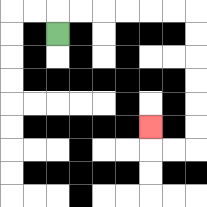{'start': '[2, 1]', 'end': '[6, 5]', 'path_directions': 'U,R,R,R,R,R,R,D,D,D,D,D,D,L,L,U', 'path_coordinates': '[[2, 1], [2, 0], [3, 0], [4, 0], [5, 0], [6, 0], [7, 0], [8, 0], [8, 1], [8, 2], [8, 3], [8, 4], [8, 5], [8, 6], [7, 6], [6, 6], [6, 5]]'}